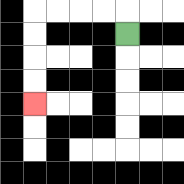{'start': '[5, 1]', 'end': '[1, 4]', 'path_directions': 'U,L,L,L,L,D,D,D,D', 'path_coordinates': '[[5, 1], [5, 0], [4, 0], [3, 0], [2, 0], [1, 0], [1, 1], [1, 2], [1, 3], [1, 4]]'}